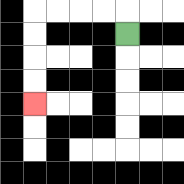{'start': '[5, 1]', 'end': '[1, 4]', 'path_directions': 'U,L,L,L,L,D,D,D,D', 'path_coordinates': '[[5, 1], [5, 0], [4, 0], [3, 0], [2, 0], [1, 0], [1, 1], [1, 2], [1, 3], [1, 4]]'}